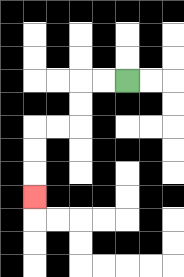{'start': '[5, 3]', 'end': '[1, 8]', 'path_directions': 'L,L,D,D,L,L,D,D,D', 'path_coordinates': '[[5, 3], [4, 3], [3, 3], [3, 4], [3, 5], [2, 5], [1, 5], [1, 6], [1, 7], [1, 8]]'}